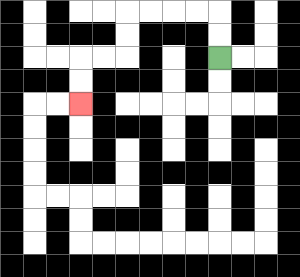{'start': '[9, 2]', 'end': '[3, 4]', 'path_directions': 'U,U,L,L,L,L,D,D,L,L,D,D', 'path_coordinates': '[[9, 2], [9, 1], [9, 0], [8, 0], [7, 0], [6, 0], [5, 0], [5, 1], [5, 2], [4, 2], [3, 2], [3, 3], [3, 4]]'}